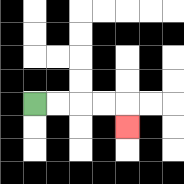{'start': '[1, 4]', 'end': '[5, 5]', 'path_directions': 'R,R,R,R,D', 'path_coordinates': '[[1, 4], [2, 4], [3, 4], [4, 4], [5, 4], [5, 5]]'}